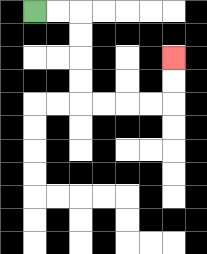{'start': '[1, 0]', 'end': '[7, 2]', 'path_directions': 'R,R,D,D,D,D,R,R,R,R,U,U', 'path_coordinates': '[[1, 0], [2, 0], [3, 0], [3, 1], [3, 2], [3, 3], [3, 4], [4, 4], [5, 4], [6, 4], [7, 4], [7, 3], [7, 2]]'}